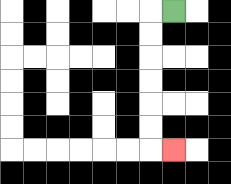{'start': '[7, 0]', 'end': '[7, 6]', 'path_directions': 'L,D,D,D,D,D,D,R', 'path_coordinates': '[[7, 0], [6, 0], [6, 1], [6, 2], [6, 3], [6, 4], [6, 5], [6, 6], [7, 6]]'}